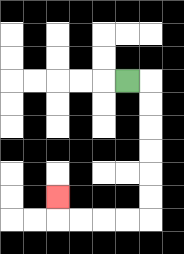{'start': '[5, 3]', 'end': '[2, 8]', 'path_directions': 'R,D,D,D,D,D,D,L,L,L,L,U', 'path_coordinates': '[[5, 3], [6, 3], [6, 4], [6, 5], [6, 6], [6, 7], [6, 8], [6, 9], [5, 9], [4, 9], [3, 9], [2, 9], [2, 8]]'}